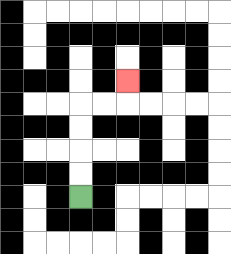{'start': '[3, 8]', 'end': '[5, 3]', 'path_directions': 'U,U,U,U,R,R,U', 'path_coordinates': '[[3, 8], [3, 7], [3, 6], [3, 5], [3, 4], [4, 4], [5, 4], [5, 3]]'}